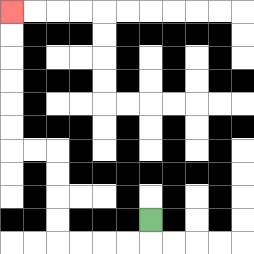{'start': '[6, 9]', 'end': '[0, 0]', 'path_directions': 'D,L,L,L,L,U,U,U,U,L,L,U,U,U,U,U,U', 'path_coordinates': '[[6, 9], [6, 10], [5, 10], [4, 10], [3, 10], [2, 10], [2, 9], [2, 8], [2, 7], [2, 6], [1, 6], [0, 6], [0, 5], [0, 4], [0, 3], [0, 2], [0, 1], [0, 0]]'}